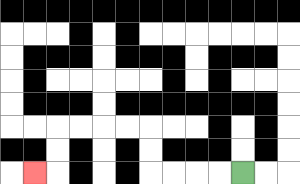{'start': '[10, 7]', 'end': '[1, 7]', 'path_directions': 'L,L,L,L,U,U,L,L,L,L,D,D,L', 'path_coordinates': '[[10, 7], [9, 7], [8, 7], [7, 7], [6, 7], [6, 6], [6, 5], [5, 5], [4, 5], [3, 5], [2, 5], [2, 6], [2, 7], [1, 7]]'}